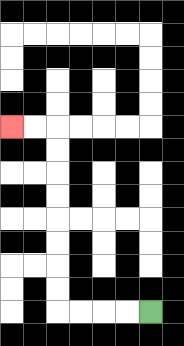{'start': '[6, 13]', 'end': '[0, 5]', 'path_directions': 'L,L,L,L,U,U,U,U,U,U,U,U,L,L', 'path_coordinates': '[[6, 13], [5, 13], [4, 13], [3, 13], [2, 13], [2, 12], [2, 11], [2, 10], [2, 9], [2, 8], [2, 7], [2, 6], [2, 5], [1, 5], [0, 5]]'}